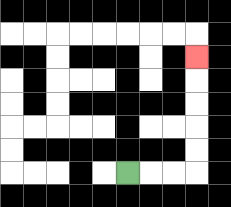{'start': '[5, 7]', 'end': '[8, 2]', 'path_directions': 'R,R,R,U,U,U,U,U', 'path_coordinates': '[[5, 7], [6, 7], [7, 7], [8, 7], [8, 6], [8, 5], [8, 4], [8, 3], [8, 2]]'}